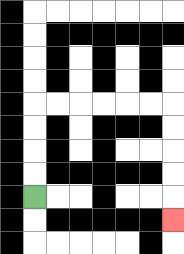{'start': '[1, 8]', 'end': '[7, 9]', 'path_directions': 'U,U,U,U,R,R,R,R,R,R,D,D,D,D,D', 'path_coordinates': '[[1, 8], [1, 7], [1, 6], [1, 5], [1, 4], [2, 4], [3, 4], [4, 4], [5, 4], [6, 4], [7, 4], [7, 5], [7, 6], [7, 7], [7, 8], [7, 9]]'}